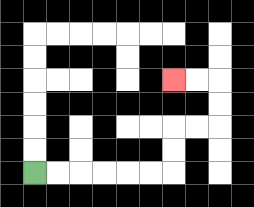{'start': '[1, 7]', 'end': '[7, 3]', 'path_directions': 'R,R,R,R,R,R,U,U,R,R,U,U,L,L', 'path_coordinates': '[[1, 7], [2, 7], [3, 7], [4, 7], [5, 7], [6, 7], [7, 7], [7, 6], [7, 5], [8, 5], [9, 5], [9, 4], [9, 3], [8, 3], [7, 3]]'}